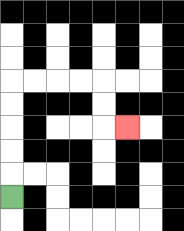{'start': '[0, 8]', 'end': '[5, 5]', 'path_directions': 'U,U,U,U,U,R,R,R,R,D,D,R', 'path_coordinates': '[[0, 8], [0, 7], [0, 6], [0, 5], [0, 4], [0, 3], [1, 3], [2, 3], [3, 3], [4, 3], [4, 4], [4, 5], [5, 5]]'}